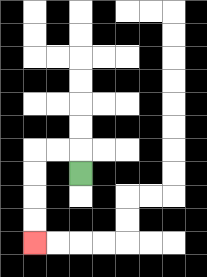{'start': '[3, 7]', 'end': '[1, 10]', 'path_directions': 'U,L,L,D,D,D,D', 'path_coordinates': '[[3, 7], [3, 6], [2, 6], [1, 6], [1, 7], [1, 8], [1, 9], [1, 10]]'}